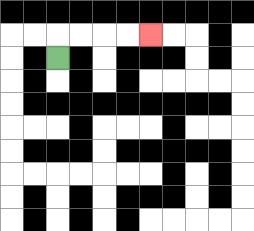{'start': '[2, 2]', 'end': '[6, 1]', 'path_directions': 'U,R,R,R,R', 'path_coordinates': '[[2, 2], [2, 1], [3, 1], [4, 1], [5, 1], [6, 1]]'}